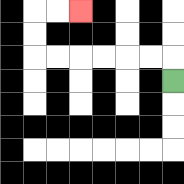{'start': '[7, 3]', 'end': '[3, 0]', 'path_directions': 'U,L,L,L,L,L,L,U,U,R,R', 'path_coordinates': '[[7, 3], [7, 2], [6, 2], [5, 2], [4, 2], [3, 2], [2, 2], [1, 2], [1, 1], [1, 0], [2, 0], [3, 0]]'}